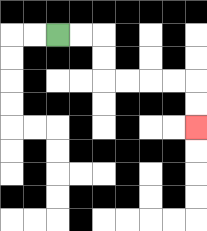{'start': '[2, 1]', 'end': '[8, 5]', 'path_directions': 'R,R,D,D,R,R,R,R,D,D', 'path_coordinates': '[[2, 1], [3, 1], [4, 1], [4, 2], [4, 3], [5, 3], [6, 3], [7, 3], [8, 3], [8, 4], [8, 5]]'}